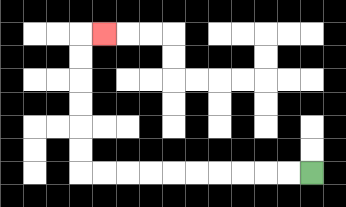{'start': '[13, 7]', 'end': '[4, 1]', 'path_directions': 'L,L,L,L,L,L,L,L,L,L,U,U,U,U,U,U,R', 'path_coordinates': '[[13, 7], [12, 7], [11, 7], [10, 7], [9, 7], [8, 7], [7, 7], [6, 7], [5, 7], [4, 7], [3, 7], [3, 6], [3, 5], [3, 4], [3, 3], [3, 2], [3, 1], [4, 1]]'}